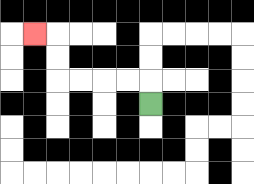{'start': '[6, 4]', 'end': '[1, 1]', 'path_directions': 'U,L,L,L,L,U,U,L', 'path_coordinates': '[[6, 4], [6, 3], [5, 3], [4, 3], [3, 3], [2, 3], [2, 2], [2, 1], [1, 1]]'}